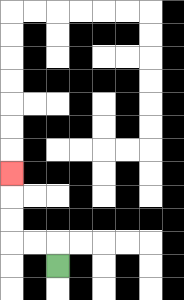{'start': '[2, 11]', 'end': '[0, 7]', 'path_directions': 'U,L,L,U,U,U', 'path_coordinates': '[[2, 11], [2, 10], [1, 10], [0, 10], [0, 9], [0, 8], [0, 7]]'}